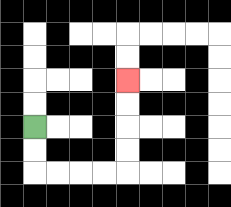{'start': '[1, 5]', 'end': '[5, 3]', 'path_directions': 'D,D,R,R,R,R,U,U,U,U', 'path_coordinates': '[[1, 5], [1, 6], [1, 7], [2, 7], [3, 7], [4, 7], [5, 7], [5, 6], [5, 5], [5, 4], [5, 3]]'}